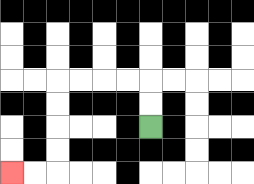{'start': '[6, 5]', 'end': '[0, 7]', 'path_directions': 'U,U,L,L,L,L,D,D,D,D,L,L', 'path_coordinates': '[[6, 5], [6, 4], [6, 3], [5, 3], [4, 3], [3, 3], [2, 3], [2, 4], [2, 5], [2, 6], [2, 7], [1, 7], [0, 7]]'}